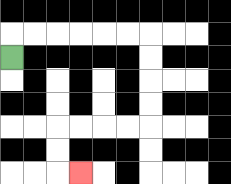{'start': '[0, 2]', 'end': '[3, 7]', 'path_directions': 'U,R,R,R,R,R,R,D,D,D,D,L,L,L,L,D,D,R', 'path_coordinates': '[[0, 2], [0, 1], [1, 1], [2, 1], [3, 1], [4, 1], [5, 1], [6, 1], [6, 2], [6, 3], [6, 4], [6, 5], [5, 5], [4, 5], [3, 5], [2, 5], [2, 6], [2, 7], [3, 7]]'}